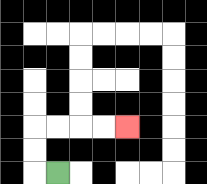{'start': '[2, 7]', 'end': '[5, 5]', 'path_directions': 'L,U,U,R,R,R,R', 'path_coordinates': '[[2, 7], [1, 7], [1, 6], [1, 5], [2, 5], [3, 5], [4, 5], [5, 5]]'}